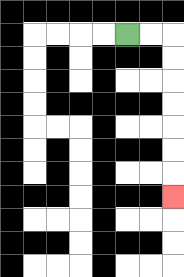{'start': '[5, 1]', 'end': '[7, 8]', 'path_directions': 'R,R,D,D,D,D,D,D,D', 'path_coordinates': '[[5, 1], [6, 1], [7, 1], [7, 2], [7, 3], [7, 4], [7, 5], [7, 6], [7, 7], [7, 8]]'}